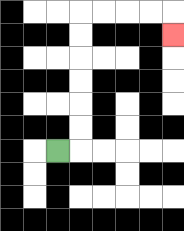{'start': '[2, 6]', 'end': '[7, 1]', 'path_directions': 'R,U,U,U,U,U,U,R,R,R,R,D', 'path_coordinates': '[[2, 6], [3, 6], [3, 5], [3, 4], [3, 3], [3, 2], [3, 1], [3, 0], [4, 0], [5, 0], [6, 0], [7, 0], [7, 1]]'}